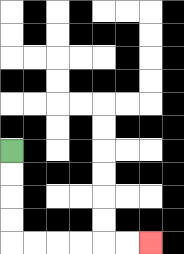{'start': '[0, 6]', 'end': '[6, 10]', 'path_directions': 'D,D,D,D,R,R,R,R,R,R', 'path_coordinates': '[[0, 6], [0, 7], [0, 8], [0, 9], [0, 10], [1, 10], [2, 10], [3, 10], [4, 10], [5, 10], [6, 10]]'}